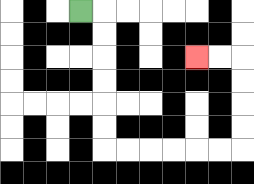{'start': '[3, 0]', 'end': '[8, 2]', 'path_directions': 'R,D,D,D,D,D,D,R,R,R,R,R,R,U,U,U,U,L,L', 'path_coordinates': '[[3, 0], [4, 0], [4, 1], [4, 2], [4, 3], [4, 4], [4, 5], [4, 6], [5, 6], [6, 6], [7, 6], [8, 6], [9, 6], [10, 6], [10, 5], [10, 4], [10, 3], [10, 2], [9, 2], [8, 2]]'}